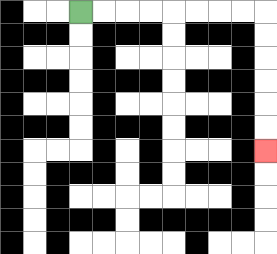{'start': '[3, 0]', 'end': '[11, 6]', 'path_directions': 'R,R,R,R,R,R,R,R,D,D,D,D,D,D', 'path_coordinates': '[[3, 0], [4, 0], [5, 0], [6, 0], [7, 0], [8, 0], [9, 0], [10, 0], [11, 0], [11, 1], [11, 2], [11, 3], [11, 4], [11, 5], [11, 6]]'}